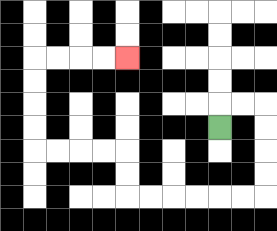{'start': '[9, 5]', 'end': '[5, 2]', 'path_directions': 'U,R,R,D,D,D,D,L,L,L,L,L,L,U,U,L,L,L,L,U,U,U,U,R,R,R,R', 'path_coordinates': '[[9, 5], [9, 4], [10, 4], [11, 4], [11, 5], [11, 6], [11, 7], [11, 8], [10, 8], [9, 8], [8, 8], [7, 8], [6, 8], [5, 8], [5, 7], [5, 6], [4, 6], [3, 6], [2, 6], [1, 6], [1, 5], [1, 4], [1, 3], [1, 2], [2, 2], [3, 2], [4, 2], [5, 2]]'}